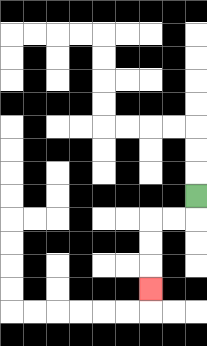{'start': '[8, 8]', 'end': '[6, 12]', 'path_directions': 'D,L,L,D,D,D', 'path_coordinates': '[[8, 8], [8, 9], [7, 9], [6, 9], [6, 10], [6, 11], [6, 12]]'}